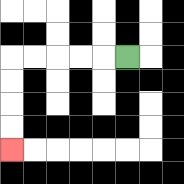{'start': '[5, 2]', 'end': '[0, 6]', 'path_directions': 'L,L,L,L,L,D,D,D,D', 'path_coordinates': '[[5, 2], [4, 2], [3, 2], [2, 2], [1, 2], [0, 2], [0, 3], [0, 4], [0, 5], [0, 6]]'}